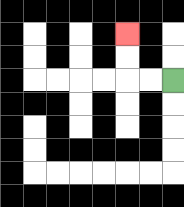{'start': '[7, 3]', 'end': '[5, 1]', 'path_directions': 'L,L,U,U', 'path_coordinates': '[[7, 3], [6, 3], [5, 3], [5, 2], [5, 1]]'}